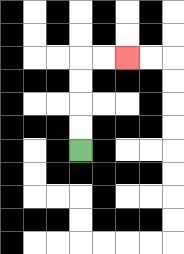{'start': '[3, 6]', 'end': '[5, 2]', 'path_directions': 'U,U,U,U,R,R', 'path_coordinates': '[[3, 6], [3, 5], [3, 4], [3, 3], [3, 2], [4, 2], [5, 2]]'}